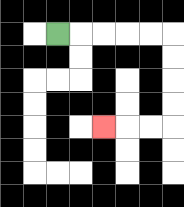{'start': '[2, 1]', 'end': '[4, 5]', 'path_directions': 'R,R,R,R,R,D,D,D,D,L,L,L', 'path_coordinates': '[[2, 1], [3, 1], [4, 1], [5, 1], [6, 1], [7, 1], [7, 2], [7, 3], [7, 4], [7, 5], [6, 5], [5, 5], [4, 5]]'}